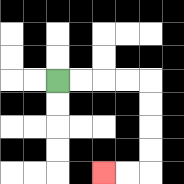{'start': '[2, 3]', 'end': '[4, 7]', 'path_directions': 'R,R,R,R,D,D,D,D,L,L', 'path_coordinates': '[[2, 3], [3, 3], [4, 3], [5, 3], [6, 3], [6, 4], [6, 5], [6, 6], [6, 7], [5, 7], [4, 7]]'}